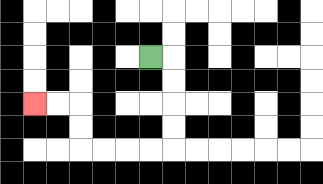{'start': '[6, 2]', 'end': '[1, 4]', 'path_directions': 'R,D,D,D,D,L,L,L,L,U,U,L,L', 'path_coordinates': '[[6, 2], [7, 2], [7, 3], [7, 4], [7, 5], [7, 6], [6, 6], [5, 6], [4, 6], [3, 6], [3, 5], [3, 4], [2, 4], [1, 4]]'}